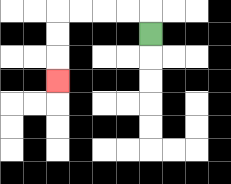{'start': '[6, 1]', 'end': '[2, 3]', 'path_directions': 'U,L,L,L,L,D,D,D', 'path_coordinates': '[[6, 1], [6, 0], [5, 0], [4, 0], [3, 0], [2, 0], [2, 1], [2, 2], [2, 3]]'}